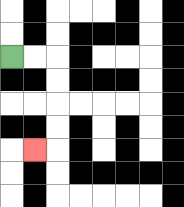{'start': '[0, 2]', 'end': '[1, 6]', 'path_directions': 'R,R,D,D,D,D,L', 'path_coordinates': '[[0, 2], [1, 2], [2, 2], [2, 3], [2, 4], [2, 5], [2, 6], [1, 6]]'}